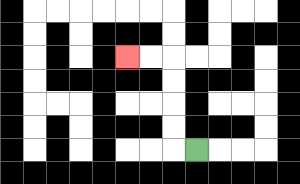{'start': '[8, 6]', 'end': '[5, 2]', 'path_directions': 'L,U,U,U,U,L,L', 'path_coordinates': '[[8, 6], [7, 6], [7, 5], [7, 4], [7, 3], [7, 2], [6, 2], [5, 2]]'}